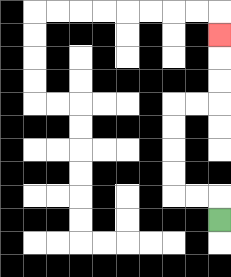{'start': '[9, 9]', 'end': '[9, 1]', 'path_directions': 'U,L,L,U,U,U,U,R,R,U,U,U', 'path_coordinates': '[[9, 9], [9, 8], [8, 8], [7, 8], [7, 7], [7, 6], [7, 5], [7, 4], [8, 4], [9, 4], [9, 3], [9, 2], [9, 1]]'}